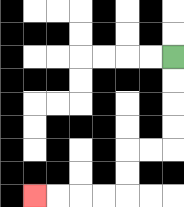{'start': '[7, 2]', 'end': '[1, 8]', 'path_directions': 'D,D,D,D,L,L,D,D,L,L,L,L', 'path_coordinates': '[[7, 2], [7, 3], [7, 4], [7, 5], [7, 6], [6, 6], [5, 6], [5, 7], [5, 8], [4, 8], [3, 8], [2, 8], [1, 8]]'}